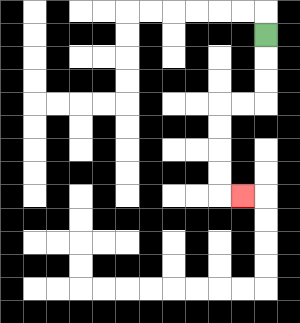{'start': '[11, 1]', 'end': '[10, 8]', 'path_directions': 'D,D,D,L,L,D,D,D,D,R', 'path_coordinates': '[[11, 1], [11, 2], [11, 3], [11, 4], [10, 4], [9, 4], [9, 5], [9, 6], [9, 7], [9, 8], [10, 8]]'}